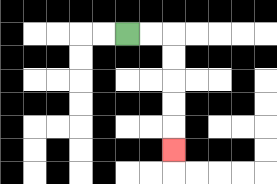{'start': '[5, 1]', 'end': '[7, 6]', 'path_directions': 'R,R,D,D,D,D,D', 'path_coordinates': '[[5, 1], [6, 1], [7, 1], [7, 2], [7, 3], [7, 4], [7, 5], [7, 6]]'}